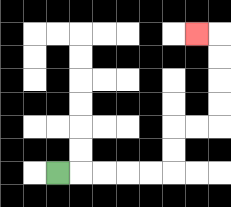{'start': '[2, 7]', 'end': '[8, 1]', 'path_directions': 'R,R,R,R,R,U,U,R,R,U,U,U,U,L', 'path_coordinates': '[[2, 7], [3, 7], [4, 7], [5, 7], [6, 7], [7, 7], [7, 6], [7, 5], [8, 5], [9, 5], [9, 4], [9, 3], [9, 2], [9, 1], [8, 1]]'}